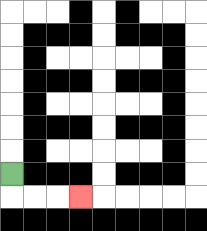{'start': '[0, 7]', 'end': '[3, 8]', 'path_directions': 'D,R,R,R', 'path_coordinates': '[[0, 7], [0, 8], [1, 8], [2, 8], [3, 8]]'}